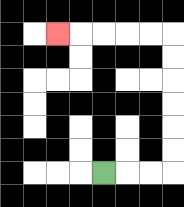{'start': '[4, 7]', 'end': '[2, 1]', 'path_directions': 'R,R,R,U,U,U,U,U,U,L,L,L,L,L', 'path_coordinates': '[[4, 7], [5, 7], [6, 7], [7, 7], [7, 6], [7, 5], [7, 4], [7, 3], [7, 2], [7, 1], [6, 1], [5, 1], [4, 1], [3, 1], [2, 1]]'}